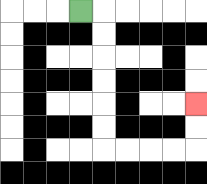{'start': '[3, 0]', 'end': '[8, 4]', 'path_directions': 'R,D,D,D,D,D,D,R,R,R,R,U,U', 'path_coordinates': '[[3, 0], [4, 0], [4, 1], [4, 2], [4, 3], [4, 4], [4, 5], [4, 6], [5, 6], [6, 6], [7, 6], [8, 6], [8, 5], [8, 4]]'}